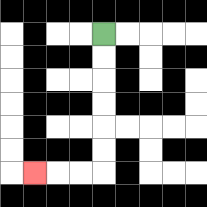{'start': '[4, 1]', 'end': '[1, 7]', 'path_directions': 'D,D,D,D,D,D,L,L,L', 'path_coordinates': '[[4, 1], [4, 2], [4, 3], [4, 4], [4, 5], [4, 6], [4, 7], [3, 7], [2, 7], [1, 7]]'}